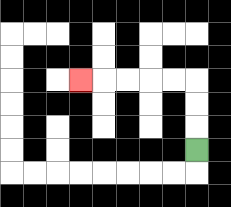{'start': '[8, 6]', 'end': '[3, 3]', 'path_directions': 'U,U,U,L,L,L,L,L', 'path_coordinates': '[[8, 6], [8, 5], [8, 4], [8, 3], [7, 3], [6, 3], [5, 3], [4, 3], [3, 3]]'}